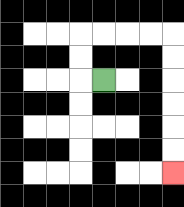{'start': '[4, 3]', 'end': '[7, 7]', 'path_directions': 'L,U,U,R,R,R,R,D,D,D,D,D,D', 'path_coordinates': '[[4, 3], [3, 3], [3, 2], [3, 1], [4, 1], [5, 1], [6, 1], [7, 1], [7, 2], [7, 3], [7, 4], [7, 5], [7, 6], [7, 7]]'}